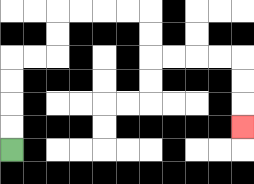{'start': '[0, 6]', 'end': '[10, 5]', 'path_directions': 'U,U,U,U,R,R,U,U,R,R,R,R,D,D,R,R,R,R,D,D,D', 'path_coordinates': '[[0, 6], [0, 5], [0, 4], [0, 3], [0, 2], [1, 2], [2, 2], [2, 1], [2, 0], [3, 0], [4, 0], [5, 0], [6, 0], [6, 1], [6, 2], [7, 2], [8, 2], [9, 2], [10, 2], [10, 3], [10, 4], [10, 5]]'}